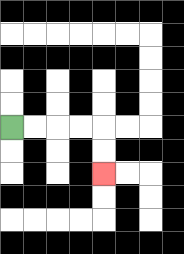{'start': '[0, 5]', 'end': '[4, 7]', 'path_directions': 'R,R,R,R,D,D', 'path_coordinates': '[[0, 5], [1, 5], [2, 5], [3, 5], [4, 5], [4, 6], [4, 7]]'}